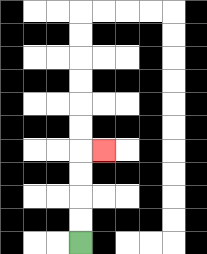{'start': '[3, 10]', 'end': '[4, 6]', 'path_directions': 'U,U,U,U,R', 'path_coordinates': '[[3, 10], [3, 9], [3, 8], [3, 7], [3, 6], [4, 6]]'}